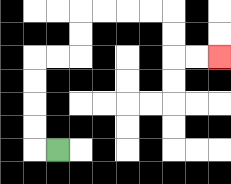{'start': '[2, 6]', 'end': '[9, 2]', 'path_directions': 'L,U,U,U,U,R,R,U,U,R,R,R,R,D,D,R,R', 'path_coordinates': '[[2, 6], [1, 6], [1, 5], [1, 4], [1, 3], [1, 2], [2, 2], [3, 2], [3, 1], [3, 0], [4, 0], [5, 0], [6, 0], [7, 0], [7, 1], [7, 2], [8, 2], [9, 2]]'}